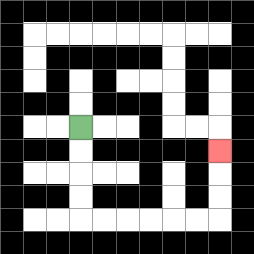{'start': '[3, 5]', 'end': '[9, 6]', 'path_directions': 'D,D,D,D,R,R,R,R,R,R,U,U,U', 'path_coordinates': '[[3, 5], [3, 6], [3, 7], [3, 8], [3, 9], [4, 9], [5, 9], [6, 9], [7, 9], [8, 9], [9, 9], [9, 8], [9, 7], [9, 6]]'}